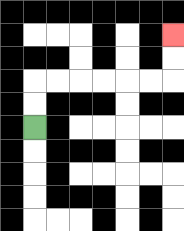{'start': '[1, 5]', 'end': '[7, 1]', 'path_directions': 'U,U,R,R,R,R,R,R,U,U', 'path_coordinates': '[[1, 5], [1, 4], [1, 3], [2, 3], [3, 3], [4, 3], [5, 3], [6, 3], [7, 3], [7, 2], [7, 1]]'}